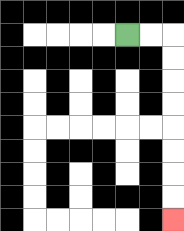{'start': '[5, 1]', 'end': '[7, 9]', 'path_directions': 'R,R,D,D,D,D,D,D,D,D', 'path_coordinates': '[[5, 1], [6, 1], [7, 1], [7, 2], [7, 3], [7, 4], [7, 5], [7, 6], [7, 7], [7, 8], [7, 9]]'}